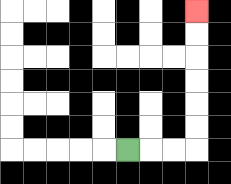{'start': '[5, 6]', 'end': '[8, 0]', 'path_directions': 'R,R,R,U,U,U,U,U,U', 'path_coordinates': '[[5, 6], [6, 6], [7, 6], [8, 6], [8, 5], [8, 4], [8, 3], [8, 2], [8, 1], [8, 0]]'}